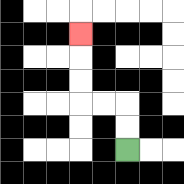{'start': '[5, 6]', 'end': '[3, 1]', 'path_directions': 'U,U,L,L,U,U,U', 'path_coordinates': '[[5, 6], [5, 5], [5, 4], [4, 4], [3, 4], [3, 3], [3, 2], [3, 1]]'}